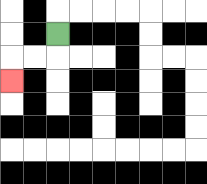{'start': '[2, 1]', 'end': '[0, 3]', 'path_directions': 'D,L,L,D', 'path_coordinates': '[[2, 1], [2, 2], [1, 2], [0, 2], [0, 3]]'}